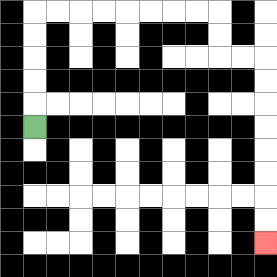{'start': '[1, 5]', 'end': '[11, 10]', 'path_directions': 'U,U,U,U,U,R,R,R,R,R,R,R,R,D,D,R,R,D,D,D,D,D,D,D,D', 'path_coordinates': '[[1, 5], [1, 4], [1, 3], [1, 2], [1, 1], [1, 0], [2, 0], [3, 0], [4, 0], [5, 0], [6, 0], [7, 0], [8, 0], [9, 0], [9, 1], [9, 2], [10, 2], [11, 2], [11, 3], [11, 4], [11, 5], [11, 6], [11, 7], [11, 8], [11, 9], [11, 10]]'}